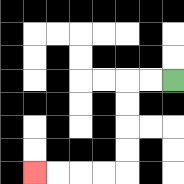{'start': '[7, 3]', 'end': '[1, 7]', 'path_directions': 'L,L,D,D,D,D,L,L,L,L', 'path_coordinates': '[[7, 3], [6, 3], [5, 3], [5, 4], [5, 5], [5, 6], [5, 7], [4, 7], [3, 7], [2, 7], [1, 7]]'}